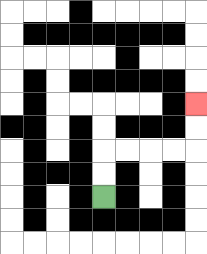{'start': '[4, 8]', 'end': '[8, 4]', 'path_directions': 'U,U,R,R,R,R,U,U', 'path_coordinates': '[[4, 8], [4, 7], [4, 6], [5, 6], [6, 6], [7, 6], [8, 6], [8, 5], [8, 4]]'}